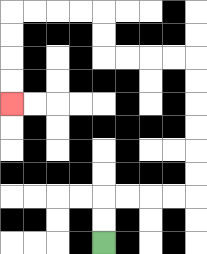{'start': '[4, 10]', 'end': '[0, 4]', 'path_directions': 'U,U,R,R,R,R,U,U,U,U,U,U,L,L,L,L,U,U,L,L,L,L,D,D,D,D', 'path_coordinates': '[[4, 10], [4, 9], [4, 8], [5, 8], [6, 8], [7, 8], [8, 8], [8, 7], [8, 6], [8, 5], [8, 4], [8, 3], [8, 2], [7, 2], [6, 2], [5, 2], [4, 2], [4, 1], [4, 0], [3, 0], [2, 0], [1, 0], [0, 0], [0, 1], [0, 2], [0, 3], [0, 4]]'}